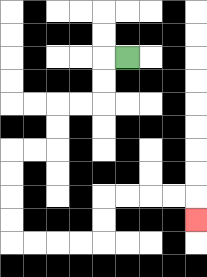{'start': '[5, 2]', 'end': '[8, 9]', 'path_directions': 'L,D,D,L,L,D,D,L,L,D,D,D,D,R,R,R,R,U,U,R,R,R,R,D', 'path_coordinates': '[[5, 2], [4, 2], [4, 3], [4, 4], [3, 4], [2, 4], [2, 5], [2, 6], [1, 6], [0, 6], [0, 7], [0, 8], [0, 9], [0, 10], [1, 10], [2, 10], [3, 10], [4, 10], [4, 9], [4, 8], [5, 8], [6, 8], [7, 8], [8, 8], [8, 9]]'}